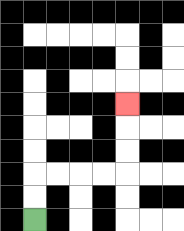{'start': '[1, 9]', 'end': '[5, 4]', 'path_directions': 'U,U,R,R,R,R,U,U,U', 'path_coordinates': '[[1, 9], [1, 8], [1, 7], [2, 7], [3, 7], [4, 7], [5, 7], [5, 6], [5, 5], [5, 4]]'}